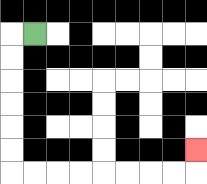{'start': '[1, 1]', 'end': '[8, 6]', 'path_directions': 'L,D,D,D,D,D,D,R,R,R,R,R,R,R,R,U', 'path_coordinates': '[[1, 1], [0, 1], [0, 2], [0, 3], [0, 4], [0, 5], [0, 6], [0, 7], [1, 7], [2, 7], [3, 7], [4, 7], [5, 7], [6, 7], [7, 7], [8, 7], [8, 6]]'}